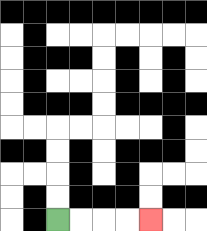{'start': '[2, 9]', 'end': '[6, 9]', 'path_directions': 'R,R,R,R', 'path_coordinates': '[[2, 9], [3, 9], [4, 9], [5, 9], [6, 9]]'}